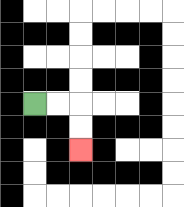{'start': '[1, 4]', 'end': '[3, 6]', 'path_directions': 'R,R,D,D', 'path_coordinates': '[[1, 4], [2, 4], [3, 4], [3, 5], [3, 6]]'}